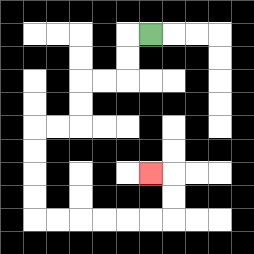{'start': '[6, 1]', 'end': '[6, 7]', 'path_directions': 'L,D,D,L,L,D,D,L,L,D,D,D,D,R,R,R,R,R,R,U,U,L', 'path_coordinates': '[[6, 1], [5, 1], [5, 2], [5, 3], [4, 3], [3, 3], [3, 4], [3, 5], [2, 5], [1, 5], [1, 6], [1, 7], [1, 8], [1, 9], [2, 9], [3, 9], [4, 9], [5, 9], [6, 9], [7, 9], [7, 8], [7, 7], [6, 7]]'}